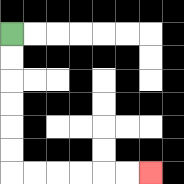{'start': '[0, 1]', 'end': '[6, 7]', 'path_directions': 'D,D,D,D,D,D,R,R,R,R,R,R', 'path_coordinates': '[[0, 1], [0, 2], [0, 3], [0, 4], [0, 5], [0, 6], [0, 7], [1, 7], [2, 7], [3, 7], [4, 7], [5, 7], [6, 7]]'}